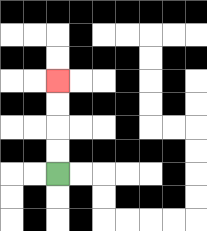{'start': '[2, 7]', 'end': '[2, 3]', 'path_directions': 'U,U,U,U', 'path_coordinates': '[[2, 7], [2, 6], [2, 5], [2, 4], [2, 3]]'}